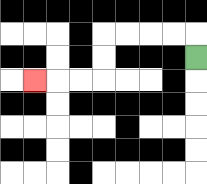{'start': '[8, 2]', 'end': '[1, 3]', 'path_directions': 'U,L,L,L,L,D,D,L,L,L', 'path_coordinates': '[[8, 2], [8, 1], [7, 1], [6, 1], [5, 1], [4, 1], [4, 2], [4, 3], [3, 3], [2, 3], [1, 3]]'}